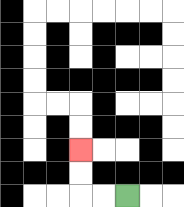{'start': '[5, 8]', 'end': '[3, 6]', 'path_directions': 'L,L,U,U', 'path_coordinates': '[[5, 8], [4, 8], [3, 8], [3, 7], [3, 6]]'}